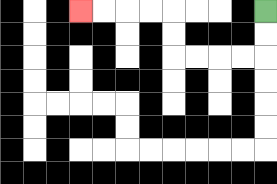{'start': '[11, 0]', 'end': '[3, 0]', 'path_directions': 'D,D,L,L,L,L,U,U,L,L,L,L', 'path_coordinates': '[[11, 0], [11, 1], [11, 2], [10, 2], [9, 2], [8, 2], [7, 2], [7, 1], [7, 0], [6, 0], [5, 0], [4, 0], [3, 0]]'}